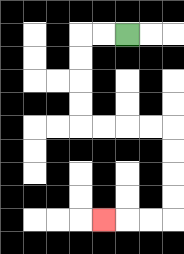{'start': '[5, 1]', 'end': '[4, 9]', 'path_directions': 'L,L,D,D,D,D,R,R,R,R,D,D,D,D,L,L,L', 'path_coordinates': '[[5, 1], [4, 1], [3, 1], [3, 2], [3, 3], [3, 4], [3, 5], [4, 5], [5, 5], [6, 5], [7, 5], [7, 6], [7, 7], [7, 8], [7, 9], [6, 9], [5, 9], [4, 9]]'}